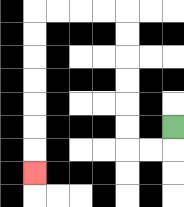{'start': '[7, 5]', 'end': '[1, 7]', 'path_directions': 'D,L,L,U,U,U,U,U,U,L,L,L,L,D,D,D,D,D,D,D', 'path_coordinates': '[[7, 5], [7, 6], [6, 6], [5, 6], [5, 5], [5, 4], [5, 3], [5, 2], [5, 1], [5, 0], [4, 0], [3, 0], [2, 0], [1, 0], [1, 1], [1, 2], [1, 3], [1, 4], [1, 5], [1, 6], [1, 7]]'}